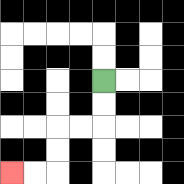{'start': '[4, 3]', 'end': '[0, 7]', 'path_directions': 'D,D,L,L,D,D,L,L', 'path_coordinates': '[[4, 3], [4, 4], [4, 5], [3, 5], [2, 5], [2, 6], [2, 7], [1, 7], [0, 7]]'}